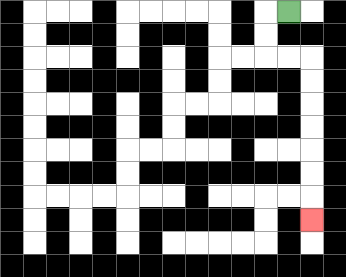{'start': '[12, 0]', 'end': '[13, 9]', 'path_directions': 'L,D,D,R,R,D,D,D,D,D,D,D', 'path_coordinates': '[[12, 0], [11, 0], [11, 1], [11, 2], [12, 2], [13, 2], [13, 3], [13, 4], [13, 5], [13, 6], [13, 7], [13, 8], [13, 9]]'}